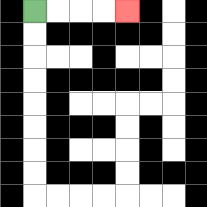{'start': '[1, 0]', 'end': '[5, 0]', 'path_directions': 'R,R,R,R', 'path_coordinates': '[[1, 0], [2, 0], [3, 0], [4, 0], [5, 0]]'}